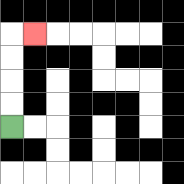{'start': '[0, 5]', 'end': '[1, 1]', 'path_directions': 'U,U,U,U,R', 'path_coordinates': '[[0, 5], [0, 4], [0, 3], [0, 2], [0, 1], [1, 1]]'}